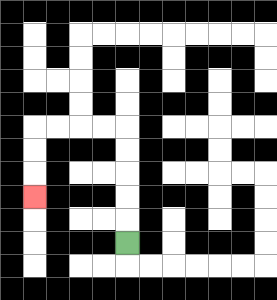{'start': '[5, 10]', 'end': '[1, 8]', 'path_directions': 'U,U,U,U,U,L,L,L,L,D,D,D', 'path_coordinates': '[[5, 10], [5, 9], [5, 8], [5, 7], [5, 6], [5, 5], [4, 5], [3, 5], [2, 5], [1, 5], [1, 6], [1, 7], [1, 8]]'}